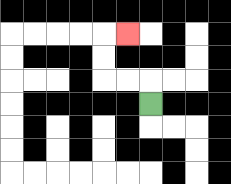{'start': '[6, 4]', 'end': '[5, 1]', 'path_directions': 'U,L,L,U,U,R', 'path_coordinates': '[[6, 4], [6, 3], [5, 3], [4, 3], [4, 2], [4, 1], [5, 1]]'}